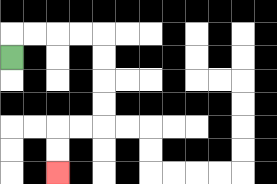{'start': '[0, 2]', 'end': '[2, 7]', 'path_directions': 'U,R,R,R,R,D,D,D,D,L,L,D,D', 'path_coordinates': '[[0, 2], [0, 1], [1, 1], [2, 1], [3, 1], [4, 1], [4, 2], [4, 3], [4, 4], [4, 5], [3, 5], [2, 5], [2, 6], [2, 7]]'}